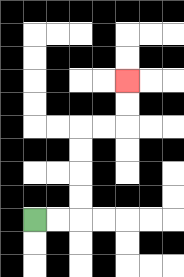{'start': '[1, 9]', 'end': '[5, 3]', 'path_directions': 'R,R,U,U,U,U,R,R,U,U', 'path_coordinates': '[[1, 9], [2, 9], [3, 9], [3, 8], [3, 7], [3, 6], [3, 5], [4, 5], [5, 5], [5, 4], [5, 3]]'}